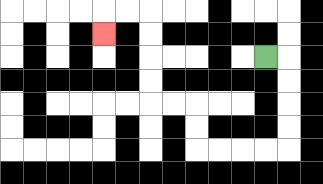{'start': '[11, 2]', 'end': '[4, 1]', 'path_directions': 'R,D,D,D,D,L,L,L,L,U,U,L,L,U,U,U,U,L,L,D', 'path_coordinates': '[[11, 2], [12, 2], [12, 3], [12, 4], [12, 5], [12, 6], [11, 6], [10, 6], [9, 6], [8, 6], [8, 5], [8, 4], [7, 4], [6, 4], [6, 3], [6, 2], [6, 1], [6, 0], [5, 0], [4, 0], [4, 1]]'}